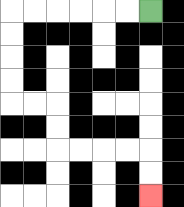{'start': '[6, 0]', 'end': '[6, 8]', 'path_directions': 'L,L,L,L,L,L,D,D,D,D,R,R,D,D,R,R,R,R,D,D', 'path_coordinates': '[[6, 0], [5, 0], [4, 0], [3, 0], [2, 0], [1, 0], [0, 0], [0, 1], [0, 2], [0, 3], [0, 4], [1, 4], [2, 4], [2, 5], [2, 6], [3, 6], [4, 6], [5, 6], [6, 6], [6, 7], [6, 8]]'}